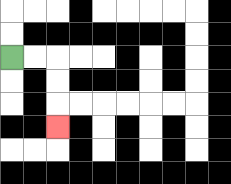{'start': '[0, 2]', 'end': '[2, 5]', 'path_directions': 'R,R,D,D,D', 'path_coordinates': '[[0, 2], [1, 2], [2, 2], [2, 3], [2, 4], [2, 5]]'}